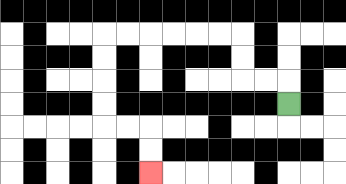{'start': '[12, 4]', 'end': '[6, 7]', 'path_directions': 'U,L,L,U,U,L,L,L,L,L,L,D,D,D,D,R,R,D,D', 'path_coordinates': '[[12, 4], [12, 3], [11, 3], [10, 3], [10, 2], [10, 1], [9, 1], [8, 1], [7, 1], [6, 1], [5, 1], [4, 1], [4, 2], [4, 3], [4, 4], [4, 5], [5, 5], [6, 5], [6, 6], [6, 7]]'}